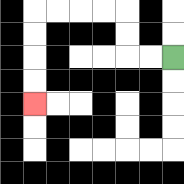{'start': '[7, 2]', 'end': '[1, 4]', 'path_directions': 'L,L,U,U,L,L,L,L,D,D,D,D', 'path_coordinates': '[[7, 2], [6, 2], [5, 2], [5, 1], [5, 0], [4, 0], [3, 0], [2, 0], [1, 0], [1, 1], [1, 2], [1, 3], [1, 4]]'}